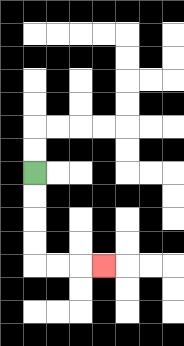{'start': '[1, 7]', 'end': '[4, 11]', 'path_directions': 'D,D,D,D,R,R,R', 'path_coordinates': '[[1, 7], [1, 8], [1, 9], [1, 10], [1, 11], [2, 11], [3, 11], [4, 11]]'}